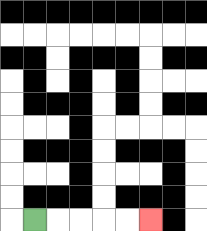{'start': '[1, 9]', 'end': '[6, 9]', 'path_directions': 'R,R,R,R,R', 'path_coordinates': '[[1, 9], [2, 9], [3, 9], [4, 9], [5, 9], [6, 9]]'}